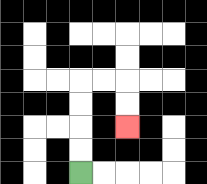{'start': '[3, 7]', 'end': '[5, 5]', 'path_directions': 'U,U,U,U,R,R,D,D', 'path_coordinates': '[[3, 7], [3, 6], [3, 5], [3, 4], [3, 3], [4, 3], [5, 3], [5, 4], [5, 5]]'}